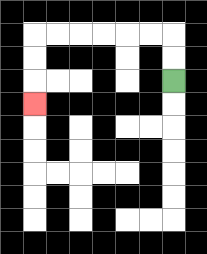{'start': '[7, 3]', 'end': '[1, 4]', 'path_directions': 'U,U,L,L,L,L,L,L,D,D,D', 'path_coordinates': '[[7, 3], [7, 2], [7, 1], [6, 1], [5, 1], [4, 1], [3, 1], [2, 1], [1, 1], [1, 2], [1, 3], [1, 4]]'}